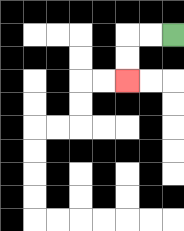{'start': '[7, 1]', 'end': '[5, 3]', 'path_directions': 'L,L,D,D', 'path_coordinates': '[[7, 1], [6, 1], [5, 1], [5, 2], [5, 3]]'}